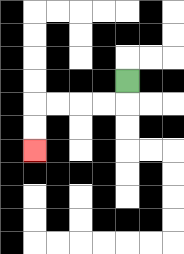{'start': '[5, 3]', 'end': '[1, 6]', 'path_directions': 'D,L,L,L,L,D,D', 'path_coordinates': '[[5, 3], [5, 4], [4, 4], [3, 4], [2, 4], [1, 4], [1, 5], [1, 6]]'}